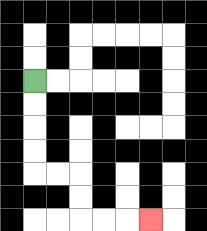{'start': '[1, 3]', 'end': '[6, 9]', 'path_directions': 'D,D,D,D,R,R,D,D,R,R,R', 'path_coordinates': '[[1, 3], [1, 4], [1, 5], [1, 6], [1, 7], [2, 7], [3, 7], [3, 8], [3, 9], [4, 9], [5, 9], [6, 9]]'}